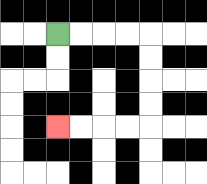{'start': '[2, 1]', 'end': '[2, 5]', 'path_directions': 'R,R,R,R,D,D,D,D,L,L,L,L', 'path_coordinates': '[[2, 1], [3, 1], [4, 1], [5, 1], [6, 1], [6, 2], [6, 3], [6, 4], [6, 5], [5, 5], [4, 5], [3, 5], [2, 5]]'}